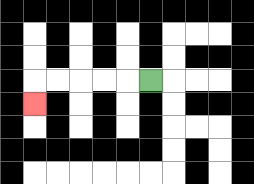{'start': '[6, 3]', 'end': '[1, 4]', 'path_directions': 'L,L,L,L,L,D', 'path_coordinates': '[[6, 3], [5, 3], [4, 3], [3, 3], [2, 3], [1, 3], [1, 4]]'}